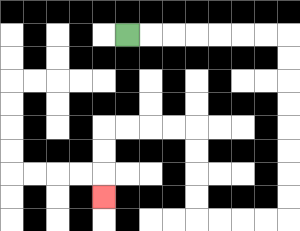{'start': '[5, 1]', 'end': '[4, 8]', 'path_directions': 'R,R,R,R,R,R,R,D,D,D,D,D,D,D,D,L,L,L,L,U,U,U,U,L,L,L,L,D,D,D', 'path_coordinates': '[[5, 1], [6, 1], [7, 1], [8, 1], [9, 1], [10, 1], [11, 1], [12, 1], [12, 2], [12, 3], [12, 4], [12, 5], [12, 6], [12, 7], [12, 8], [12, 9], [11, 9], [10, 9], [9, 9], [8, 9], [8, 8], [8, 7], [8, 6], [8, 5], [7, 5], [6, 5], [5, 5], [4, 5], [4, 6], [4, 7], [4, 8]]'}